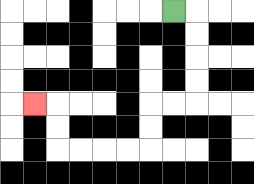{'start': '[7, 0]', 'end': '[1, 4]', 'path_directions': 'R,D,D,D,D,L,L,D,D,L,L,L,L,U,U,L', 'path_coordinates': '[[7, 0], [8, 0], [8, 1], [8, 2], [8, 3], [8, 4], [7, 4], [6, 4], [6, 5], [6, 6], [5, 6], [4, 6], [3, 6], [2, 6], [2, 5], [2, 4], [1, 4]]'}